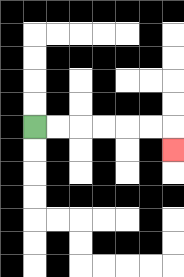{'start': '[1, 5]', 'end': '[7, 6]', 'path_directions': 'R,R,R,R,R,R,D', 'path_coordinates': '[[1, 5], [2, 5], [3, 5], [4, 5], [5, 5], [6, 5], [7, 5], [7, 6]]'}